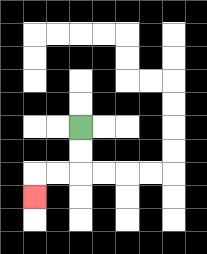{'start': '[3, 5]', 'end': '[1, 8]', 'path_directions': 'D,D,L,L,D', 'path_coordinates': '[[3, 5], [3, 6], [3, 7], [2, 7], [1, 7], [1, 8]]'}